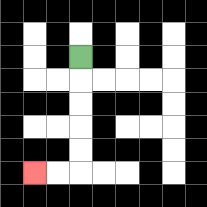{'start': '[3, 2]', 'end': '[1, 7]', 'path_directions': 'D,D,D,D,D,L,L', 'path_coordinates': '[[3, 2], [3, 3], [3, 4], [3, 5], [3, 6], [3, 7], [2, 7], [1, 7]]'}